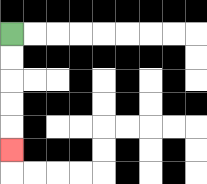{'start': '[0, 1]', 'end': '[0, 6]', 'path_directions': 'D,D,D,D,D', 'path_coordinates': '[[0, 1], [0, 2], [0, 3], [0, 4], [0, 5], [0, 6]]'}